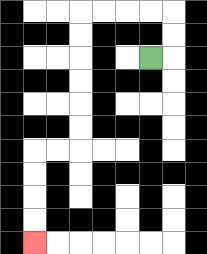{'start': '[6, 2]', 'end': '[1, 10]', 'path_directions': 'R,U,U,L,L,L,L,D,D,D,D,D,D,L,L,D,D,D,D', 'path_coordinates': '[[6, 2], [7, 2], [7, 1], [7, 0], [6, 0], [5, 0], [4, 0], [3, 0], [3, 1], [3, 2], [3, 3], [3, 4], [3, 5], [3, 6], [2, 6], [1, 6], [1, 7], [1, 8], [1, 9], [1, 10]]'}